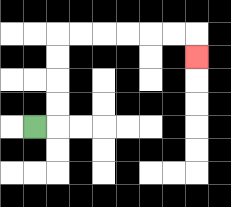{'start': '[1, 5]', 'end': '[8, 2]', 'path_directions': 'R,U,U,U,U,R,R,R,R,R,R,D', 'path_coordinates': '[[1, 5], [2, 5], [2, 4], [2, 3], [2, 2], [2, 1], [3, 1], [4, 1], [5, 1], [6, 1], [7, 1], [8, 1], [8, 2]]'}